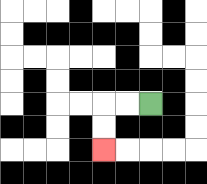{'start': '[6, 4]', 'end': '[4, 6]', 'path_directions': 'L,L,D,D', 'path_coordinates': '[[6, 4], [5, 4], [4, 4], [4, 5], [4, 6]]'}